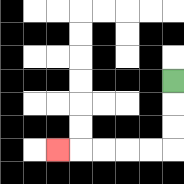{'start': '[7, 3]', 'end': '[2, 6]', 'path_directions': 'D,D,D,L,L,L,L,L', 'path_coordinates': '[[7, 3], [7, 4], [7, 5], [7, 6], [6, 6], [5, 6], [4, 6], [3, 6], [2, 6]]'}